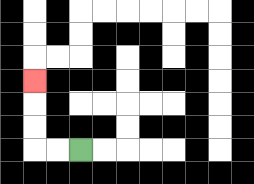{'start': '[3, 6]', 'end': '[1, 3]', 'path_directions': 'L,L,U,U,U', 'path_coordinates': '[[3, 6], [2, 6], [1, 6], [1, 5], [1, 4], [1, 3]]'}